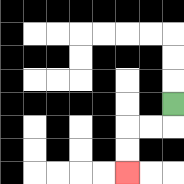{'start': '[7, 4]', 'end': '[5, 7]', 'path_directions': 'D,L,L,D,D', 'path_coordinates': '[[7, 4], [7, 5], [6, 5], [5, 5], [5, 6], [5, 7]]'}